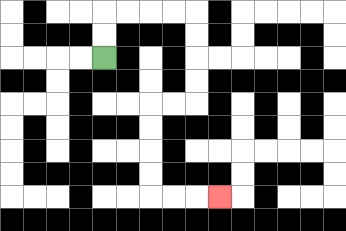{'start': '[4, 2]', 'end': '[9, 8]', 'path_directions': 'U,U,R,R,R,R,D,D,D,D,L,L,D,D,D,D,R,R,R', 'path_coordinates': '[[4, 2], [4, 1], [4, 0], [5, 0], [6, 0], [7, 0], [8, 0], [8, 1], [8, 2], [8, 3], [8, 4], [7, 4], [6, 4], [6, 5], [6, 6], [6, 7], [6, 8], [7, 8], [8, 8], [9, 8]]'}